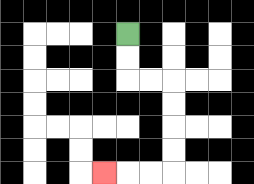{'start': '[5, 1]', 'end': '[4, 7]', 'path_directions': 'D,D,R,R,D,D,D,D,L,L,L', 'path_coordinates': '[[5, 1], [5, 2], [5, 3], [6, 3], [7, 3], [7, 4], [7, 5], [7, 6], [7, 7], [6, 7], [5, 7], [4, 7]]'}